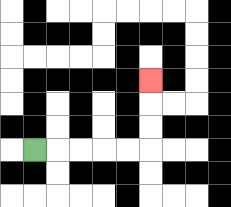{'start': '[1, 6]', 'end': '[6, 3]', 'path_directions': 'R,R,R,R,R,U,U,U', 'path_coordinates': '[[1, 6], [2, 6], [3, 6], [4, 6], [5, 6], [6, 6], [6, 5], [6, 4], [6, 3]]'}